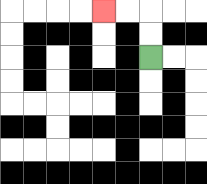{'start': '[6, 2]', 'end': '[4, 0]', 'path_directions': 'U,U,L,L', 'path_coordinates': '[[6, 2], [6, 1], [6, 0], [5, 0], [4, 0]]'}